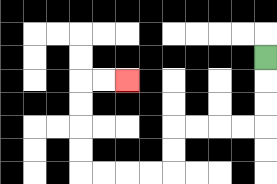{'start': '[11, 2]', 'end': '[5, 3]', 'path_directions': 'D,D,D,L,L,L,L,D,D,L,L,L,L,U,U,U,U,R,R', 'path_coordinates': '[[11, 2], [11, 3], [11, 4], [11, 5], [10, 5], [9, 5], [8, 5], [7, 5], [7, 6], [7, 7], [6, 7], [5, 7], [4, 7], [3, 7], [3, 6], [3, 5], [3, 4], [3, 3], [4, 3], [5, 3]]'}